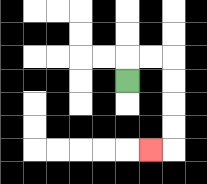{'start': '[5, 3]', 'end': '[6, 6]', 'path_directions': 'U,R,R,D,D,D,D,L', 'path_coordinates': '[[5, 3], [5, 2], [6, 2], [7, 2], [7, 3], [7, 4], [7, 5], [7, 6], [6, 6]]'}